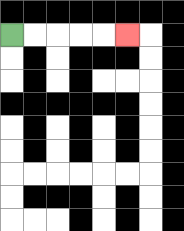{'start': '[0, 1]', 'end': '[5, 1]', 'path_directions': 'R,R,R,R,R', 'path_coordinates': '[[0, 1], [1, 1], [2, 1], [3, 1], [4, 1], [5, 1]]'}